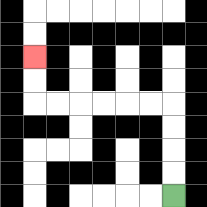{'start': '[7, 8]', 'end': '[1, 2]', 'path_directions': 'U,U,U,U,L,L,L,L,L,L,U,U', 'path_coordinates': '[[7, 8], [7, 7], [7, 6], [7, 5], [7, 4], [6, 4], [5, 4], [4, 4], [3, 4], [2, 4], [1, 4], [1, 3], [1, 2]]'}